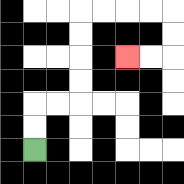{'start': '[1, 6]', 'end': '[5, 2]', 'path_directions': 'U,U,R,R,U,U,U,U,R,R,R,R,D,D,L,L', 'path_coordinates': '[[1, 6], [1, 5], [1, 4], [2, 4], [3, 4], [3, 3], [3, 2], [3, 1], [3, 0], [4, 0], [5, 0], [6, 0], [7, 0], [7, 1], [7, 2], [6, 2], [5, 2]]'}